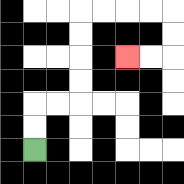{'start': '[1, 6]', 'end': '[5, 2]', 'path_directions': 'U,U,R,R,U,U,U,U,R,R,R,R,D,D,L,L', 'path_coordinates': '[[1, 6], [1, 5], [1, 4], [2, 4], [3, 4], [3, 3], [3, 2], [3, 1], [3, 0], [4, 0], [5, 0], [6, 0], [7, 0], [7, 1], [7, 2], [6, 2], [5, 2]]'}